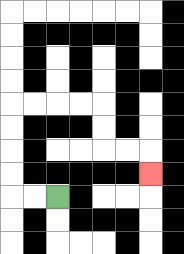{'start': '[2, 8]', 'end': '[6, 7]', 'path_directions': 'L,L,U,U,U,U,R,R,R,R,D,D,R,R,D', 'path_coordinates': '[[2, 8], [1, 8], [0, 8], [0, 7], [0, 6], [0, 5], [0, 4], [1, 4], [2, 4], [3, 4], [4, 4], [4, 5], [4, 6], [5, 6], [6, 6], [6, 7]]'}